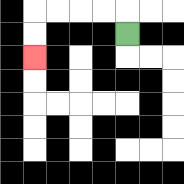{'start': '[5, 1]', 'end': '[1, 2]', 'path_directions': 'U,L,L,L,L,D,D', 'path_coordinates': '[[5, 1], [5, 0], [4, 0], [3, 0], [2, 0], [1, 0], [1, 1], [1, 2]]'}